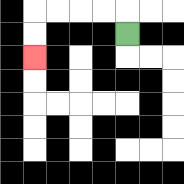{'start': '[5, 1]', 'end': '[1, 2]', 'path_directions': 'U,L,L,L,L,D,D', 'path_coordinates': '[[5, 1], [5, 0], [4, 0], [3, 0], [2, 0], [1, 0], [1, 1], [1, 2]]'}